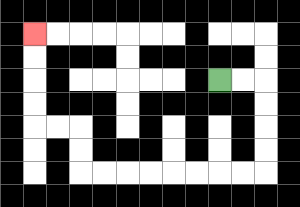{'start': '[9, 3]', 'end': '[1, 1]', 'path_directions': 'R,R,D,D,D,D,L,L,L,L,L,L,L,L,U,U,L,L,U,U,U,U', 'path_coordinates': '[[9, 3], [10, 3], [11, 3], [11, 4], [11, 5], [11, 6], [11, 7], [10, 7], [9, 7], [8, 7], [7, 7], [6, 7], [5, 7], [4, 7], [3, 7], [3, 6], [3, 5], [2, 5], [1, 5], [1, 4], [1, 3], [1, 2], [1, 1]]'}